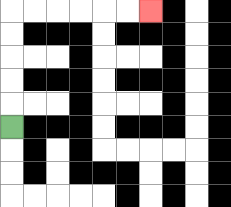{'start': '[0, 5]', 'end': '[6, 0]', 'path_directions': 'U,U,U,U,U,R,R,R,R,R,R', 'path_coordinates': '[[0, 5], [0, 4], [0, 3], [0, 2], [0, 1], [0, 0], [1, 0], [2, 0], [3, 0], [4, 0], [5, 0], [6, 0]]'}